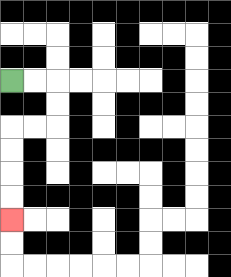{'start': '[0, 3]', 'end': '[0, 9]', 'path_directions': 'R,R,D,D,L,L,D,D,D,D', 'path_coordinates': '[[0, 3], [1, 3], [2, 3], [2, 4], [2, 5], [1, 5], [0, 5], [0, 6], [0, 7], [0, 8], [0, 9]]'}